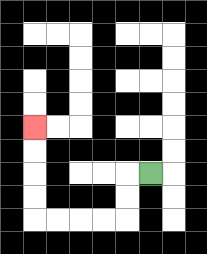{'start': '[6, 7]', 'end': '[1, 5]', 'path_directions': 'L,D,D,L,L,L,L,U,U,U,U', 'path_coordinates': '[[6, 7], [5, 7], [5, 8], [5, 9], [4, 9], [3, 9], [2, 9], [1, 9], [1, 8], [1, 7], [1, 6], [1, 5]]'}